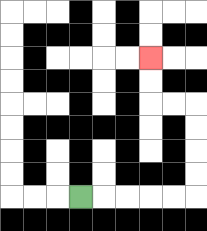{'start': '[3, 8]', 'end': '[6, 2]', 'path_directions': 'R,R,R,R,R,U,U,U,U,L,L,U,U', 'path_coordinates': '[[3, 8], [4, 8], [5, 8], [6, 8], [7, 8], [8, 8], [8, 7], [8, 6], [8, 5], [8, 4], [7, 4], [6, 4], [6, 3], [6, 2]]'}